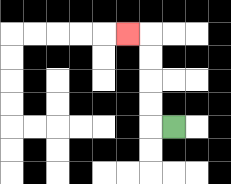{'start': '[7, 5]', 'end': '[5, 1]', 'path_directions': 'L,U,U,U,U,L', 'path_coordinates': '[[7, 5], [6, 5], [6, 4], [6, 3], [6, 2], [6, 1], [5, 1]]'}